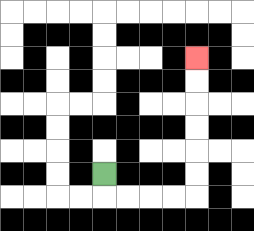{'start': '[4, 7]', 'end': '[8, 2]', 'path_directions': 'D,R,R,R,R,U,U,U,U,U,U', 'path_coordinates': '[[4, 7], [4, 8], [5, 8], [6, 8], [7, 8], [8, 8], [8, 7], [8, 6], [8, 5], [8, 4], [8, 3], [8, 2]]'}